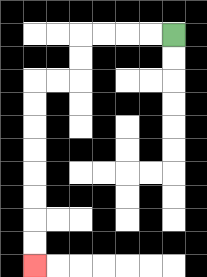{'start': '[7, 1]', 'end': '[1, 11]', 'path_directions': 'L,L,L,L,D,D,L,L,D,D,D,D,D,D,D,D', 'path_coordinates': '[[7, 1], [6, 1], [5, 1], [4, 1], [3, 1], [3, 2], [3, 3], [2, 3], [1, 3], [1, 4], [1, 5], [1, 6], [1, 7], [1, 8], [1, 9], [1, 10], [1, 11]]'}